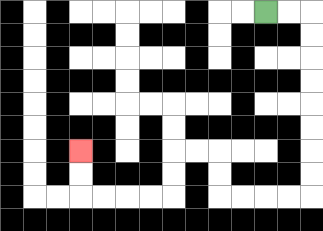{'start': '[11, 0]', 'end': '[3, 6]', 'path_directions': 'R,R,D,D,D,D,D,D,D,D,L,L,L,L,U,U,L,L,D,D,L,L,L,L,U,U', 'path_coordinates': '[[11, 0], [12, 0], [13, 0], [13, 1], [13, 2], [13, 3], [13, 4], [13, 5], [13, 6], [13, 7], [13, 8], [12, 8], [11, 8], [10, 8], [9, 8], [9, 7], [9, 6], [8, 6], [7, 6], [7, 7], [7, 8], [6, 8], [5, 8], [4, 8], [3, 8], [3, 7], [3, 6]]'}